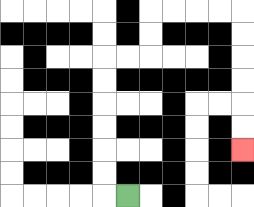{'start': '[5, 8]', 'end': '[10, 6]', 'path_directions': 'L,U,U,U,U,U,U,R,R,U,U,R,R,R,R,D,D,D,D,D,D', 'path_coordinates': '[[5, 8], [4, 8], [4, 7], [4, 6], [4, 5], [4, 4], [4, 3], [4, 2], [5, 2], [6, 2], [6, 1], [6, 0], [7, 0], [8, 0], [9, 0], [10, 0], [10, 1], [10, 2], [10, 3], [10, 4], [10, 5], [10, 6]]'}